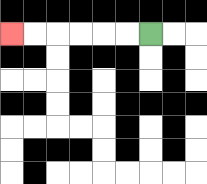{'start': '[6, 1]', 'end': '[0, 1]', 'path_directions': 'L,L,L,L,L,L', 'path_coordinates': '[[6, 1], [5, 1], [4, 1], [3, 1], [2, 1], [1, 1], [0, 1]]'}